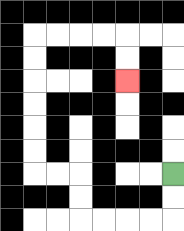{'start': '[7, 7]', 'end': '[5, 3]', 'path_directions': 'D,D,L,L,L,L,U,U,L,L,U,U,U,U,U,U,R,R,R,R,D,D', 'path_coordinates': '[[7, 7], [7, 8], [7, 9], [6, 9], [5, 9], [4, 9], [3, 9], [3, 8], [3, 7], [2, 7], [1, 7], [1, 6], [1, 5], [1, 4], [1, 3], [1, 2], [1, 1], [2, 1], [3, 1], [4, 1], [5, 1], [5, 2], [5, 3]]'}